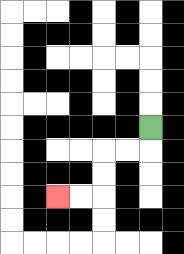{'start': '[6, 5]', 'end': '[2, 8]', 'path_directions': 'D,L,L,D,D,L,L', 'path_coordinates': '[[6, 5], [6, 6], [5, 6], [4, 6], [4, 7], [4, 8], [3, 8], [2, 8]]'}